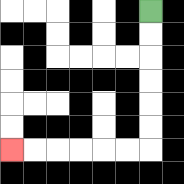{'start': '[6, 0]', 'end': '[0, 6]', 'path_directions': 'D,D,D,D,D,D,L,L,L,L,L,L', 'path_coordinates': '[[6, 0], [6, 1], [6, 2], [6, 3], [6, 4], [6, 5], [6, 6], [5, 6], [4, 6], [3, 6], [2, 6], [1, 6], [0, 6]]'}